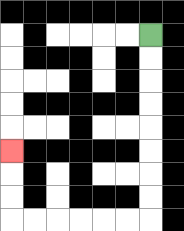{'start': '[6, 1]', 'end': '[0, 6]', 'path_directions': 'D,D,D,D,D,D,D,D,L,L,L,L,L,L,U,U,U', 'path_coordinates': '[[6, 1], [6, 2], [6, 3], [6, 4], [6, 5], [6, 6], [6, 7], [6, 8], [6, 9], [5, 9], [4, 9], [3, 9], [2, 9], [1, 9], [0, 9], [0, 8], [0, 7], [0, 6]]'}